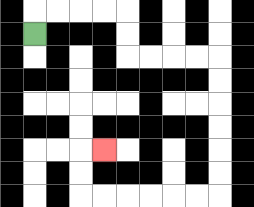{'start': '[1, 1]', 'end': '[4, 6]', 'path_directions': 'U,R,R,R,R,D,D,R,R,R,R,D,D,D,D,D,D,L,L,L,L,L,L,U,U,R', 'path_coordinates': '[[1, 1], [1, 0], [2, 0], [3, 0], [4, 0], [5, 0], [5, 1], [5, 2], [6, 2], [7, 2], [8, 2], [9, 2], [9, 3], [9, 4], [9, 5], [9, 6], [9, 7], [9, 8], [8, 8], [7, 8], [6, 8], [5, 8], [4, 8], [3, 8], [3, 7], [3, 6], [4, 6]]'}